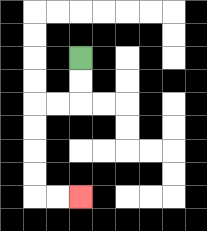{'start': '[3, 2]', 'end': '[3, 8]', 'path_directions': 'D,D,L,L,D,D,D,D,R,R', 'path_coordinates': '[[3, 2], [3, 3], [3, 4], [2, 4], [1, 4], [1, 5], [1, 6], [1, 7], [1, 8], [2, 8], [3, 8]]'}